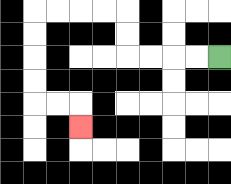{'start': '[9, 2]', 'end': '[3, 5]', 'path_directions': 'L,L,L,L,U,U,L,L,L,L,D,D,D,D,R,R,D', 'path_coordinates': '[[9, 2], [8, 2], [7, 2], [6, 2], [5, 2], [5, 1], [5, 0], [4, 0], [3, 0], [2, 0], [1, 0], [1, 1], [1, 2], [1, 3], [1, 4], [2, 4], [3, 4], [3, 5]]'}